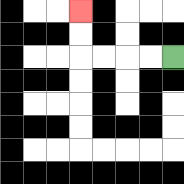{'start': '[7, 2]', 'end': '[3, 0]', 'path_directions': 'L,L,L,L,U,U', 'path_coordinates': '[[7, 2], [6, 2], [5, 2], [4, 2], [3, 2], [3, 1], [3, 0]]'}